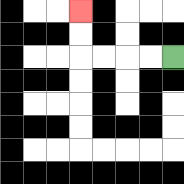{'start': '[7, 2]', 'end': '[3, 0]', 'path_directions': 'L,L,L,L,U,U', 'path_coordinates': '[[7, 2], [6, 2], [5, 2], [4, 2], [3, 2], [3, 1], [3, 0]]'}